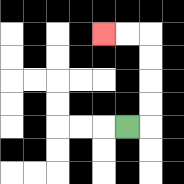{'start': '[5, 5]', 'end': '[4, 1]', 'path_directions': 'R,U,U,U,U,L,L', 'path_coordinates': '[[5, 5], [6, 5], [6, 4], [6, 3], [6, 2], [6, 1], [5, 1], [4, 1]]'}